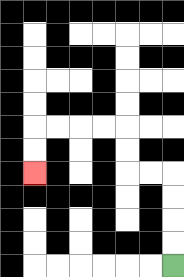{'start': '[7, 11]', 'end': '[1, 7]', 'path_directions': 'U,U,U,U,L,L,U,U,L,L,L,L,D,D', 'path_coordinates': '[[7, 11], [7, 10], [7, 9], [7, 8], [7, 7], [6, 7], [5, 7], [5, 6], [5, 5], [4, 5], [3, 5], [2, 5], [1, 5], [1, 6], [1, 7]]'}